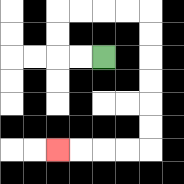{'start': '[4, 2]', 'end': '[2, 6]', 'path_directions': 'L,L,U,U,R,R,R,R,D,D,D,D,D,D,L,L,L,L', 'path_coordinates': '[[4, 2], [3, 2], [2, 2], [2, 1], [2, 0], [3, 0], [4, 0], [5, 0], [6, 0], [6, 1], [6, 2], [6, 3], [6, 4], [6, 5], [6, 6], [5, 6], [4, 6], [3, 6], [2, 6]]'}